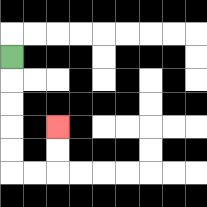{'start': '[0, 2]', 'end': '[2, 5]', 'path_directions': 'D,D,D,D,D,R,R,U,U', 'path_coordinates': '[[0, 2], [0, 3], [0, 4], [0, 5], [0, 6], [0, 7], [1, 7], [2, 7], [2, 6], [2, 5]]'}